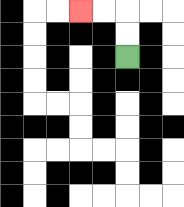{'start': '[5, 2]', 'end': '[3, 0]', 'path_directions': 'U,U,L,L', 'path_coordinates': '[[5, 2], [5, 1], [5, 0], [4, 0], [3, 0]]'}